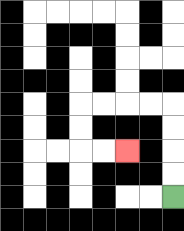{'start': '[7, 8]', 'end': '[5, 6]', 'path_directions': 'U,U,U,U,L,L,L,L,D,D,R,R', 'path_coordinates': '[[7, 8], [7, 7], [7, 6], [7, 5], [7, 4], [6, 4], [5, 4], [4, 4], [3, 4], [3, 5], [3, 6], [4, 6], [5, 6]]'}